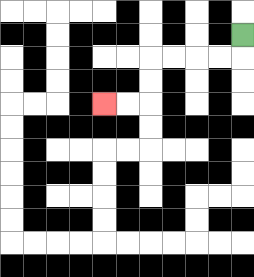{'start': '[10, 1]', 'end': '[4, 4]', 'path_directions': 'D,L,L,L,L,D,D,L,L', 'path_coordinates': '[[10, 1], [10, 2], [9, 2], [8, 2], [7, 2], [6, 2], [6, 3], [6, 4], [5, 4], [4, 4]]'}